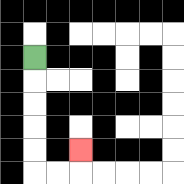{'start': '[1, 2]', 'end': '[3, 6]', 'path_directions': 'D,D,D,D,D,R,R,U', 'path_coordinates': '[[1, 2], [1, 3], [1, 4], [1, 5], [1, 6], [1, 7], [2, 7], [3, 7], [3, 6]]'}